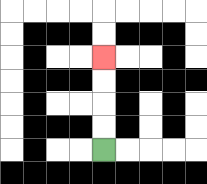{'start': '[4, 6]', 'end': '[4, 2]', 'path_directions': 'U,U,U,U', 'path_coordinates': '[[4, 6], [4, 5], [4, 4], [4, 3], [4, 2]]'}